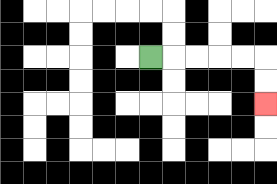{'start': '[6, 2]', 'end': '[11, 4]', 'path_directions': 'R,R,R,R,R,D,D', 'path_coordinates': '[[6, 2], [7, 2], [8, 2], [9, 2], [10, 2], [11, 2], [11, 3], [11, 4]]'}